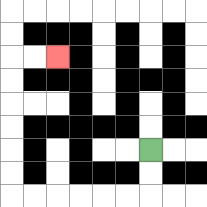{'start': '[6, 6]', 'end': '[2, 2]', 'path_directions': 'D,D,L,L,L,L,L,L,U,U,U,U,U,U,R,R', 'path_coordinates': '[[6, 6], [6, 7], [6, 8], [5, 8], [4, 8], [3, 8], [2, 8], [1, 8], [0, 8], [0, 7], [0, 6], [0, 5], [0, 4], [0, 3], [0, 2], [1, 2], [2, 2]]'}